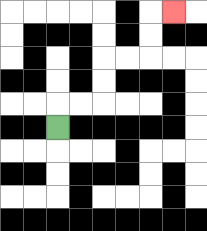{'start': '[2, 5]', 'end': '[7, 0]', 'path_directions': 'U,R,R,U,U,R,R,U,U,R', 'path_coordinates': '[[2, 5], [2, 4], [3, 4], [4, 4], [4, 3], [4, 2], [5, 2], [6, 2], [6, 1], [6, 0], [7, 0]]'}